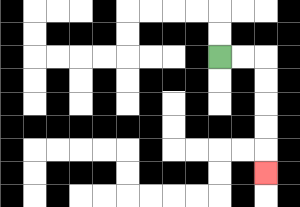{'start': '[9, 2]', 'end': '[11, 7]', 'path_directions': 'R,R,D,D,D,D,D', 'path_coordinates': '[[9, 2], [10, 2], [11, 2], [11, 3], [11, 4], [11, 5], [11, 6], [11, 7]]'}